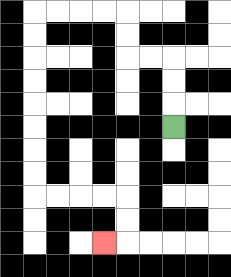{'start': '[7, 5]', 'end': '[4, 10]', 'path_directions': 'U,U,U,L,L,U,U,L,L,L,L,D,D,D,D,D,D,D,D,R,R,R,R,D,D,L', 'path_coordinates': '[[7, 5], [7, 4], [7, 3], [7, 2], [6, 2], [5, 2], [5, 1], [5, 0], [4, 0], [3, 0], [2, 0], [1, 0], [1, 1], [1, 2], [1, 3], [1, 4], [1, 5], [1, 6], [1, 7], [1, 8], [2, 8], [3, 8], [4, 8], [5, 8], [5, 9], [5, 10], [4, 10]]'}